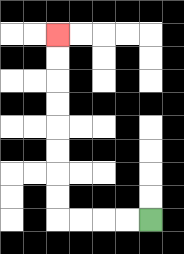{'start': '[6, 9]', 'end': '[2, 1]', 'path_directions': 'L,L,L,L,U,U,U,U,U,U,U,U', 'path_coordinates': '[[6, 9], [5, 9], [4, 9], [3, 9], [2, 9], [2, 8], [2, 7], [2, 6], [2, 5], [2, 4], [2, 3], [2, 2], [2, 1]]'}